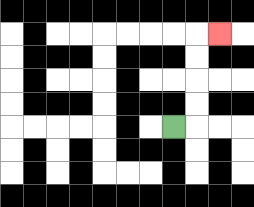{'start': '[7, 5]', 'end': '[9, 1]', 'path_directions': 'R,U,U,U,U,R', 'path_coordinates': '[[7, 5], [8, 5], [8, 4], [8, 3], [8, 2], [8, 1], [9, 1]]'}